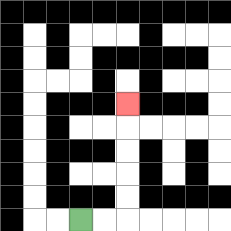{'start': '[3, 9]', 'end': '[5, 4]', 'path_directions': 'R,R,U,U,U,U,U', 'path_coordinates': '[[3, 9], [4, 9], [5, 9], [5, 8], [5, 7], [5, 6], [5, 5], [5, 4]]'}